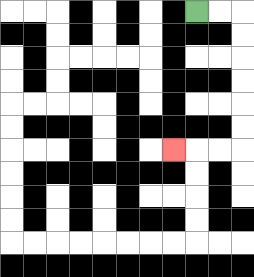{'start': '[8, 0]', 'end': '[7, 6]', 'path_directions': 'R,R,D,D,D,D,D,D,L,L,L', 'path_coordinates': '[[8, 0], [9, 0], [10, 0], [10, 1], [10, 2], [10, 3], [10, 4], [10, 5], [10, 6], [9, 6], [8, 6], [7, 6]]'}